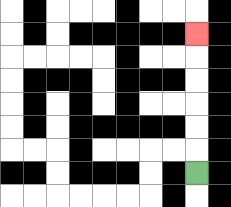{'start': '[8, 7]', 'end': '[8, 1]', 'path_directions': 'U,U,U,U,U,U', 'path_coordinates': '[[8, 7], [8, 6], [8, 5], [8, 4], [8, 3], [8, 2], [8, 1]]'}